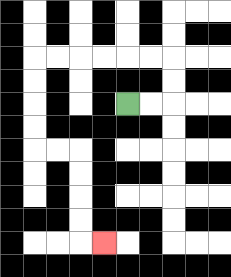{'start': '[5, 4]', 'end': '[4, 10]', 'path_directions': 'R,R,U,U,L,L,L,L,L,L,D,D,D,D,R,R,D,D,D,D,R', 'path_coordinates': '[[5, 4], [6, 4], [7, 4], [7, 3], [7, 2], [6, 2], [5, 2], [4, 2], [3, 2], [2, 2], [1, 2], [1, 3], [1, 4], [1, 5], [1, 6], [2, 6], [3, 6], [3, 7], [3, 8], [3, 9], [3, 10], [4, 10]]'}